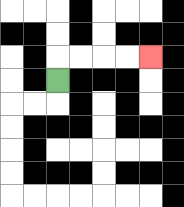{'start': '[2, 3]', 'end': '[6, 2]', 'path_directions': 'U,R,R,R,R', 'path_coordinates': '[[2, 3], [2, 2], [3, 2], [4, 2], [5, 2], [6, 2]]'}